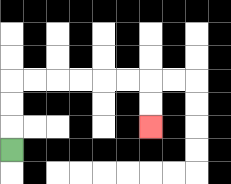{'start': '[0, 6]', 'end': '[6, 5]', 'path_directions': 'U,U,U,R,R,R,R,R,R,D,D', 'path_coordinates': '[[0, 6], [0, 5], [0, 4], [0, 3], [1, 3], [2, 3], [3, 3], [4, 3], [5, 3], [6, 3], [6, 4], [6, 5]]'}